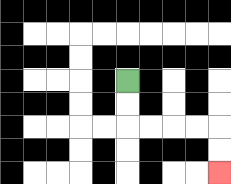{'start': '[5, 3]', 'end': '[9, 7]', 'path_directions': 'D,D,R,R,R,R,D,D', 'path_coordinates': '[[5, 3], [5, 4], [5, 5], [6, 5], [7, 5], [8, 5], [9, 5], [9, 6], [9, 7]]'}